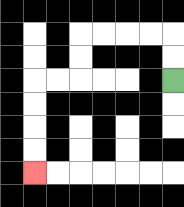{'start': '[7, 3]', 'end': '[1, 7]', 'path_directions': 'U,U,L,L,L,L,D,D,L,L,D,D,D,D', 'path_coordinates': '[[7, 3], [7, 2], [7, 1], [6, 1], [5, 1], [4, 1], [3, 1], [3, 2], [3, 3], [2, 3], [1, 3], [1, 4], [1, 5], [1, 6], [1, 7]]'}